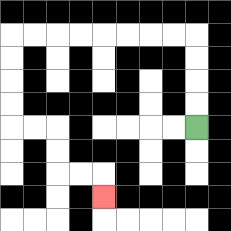{'start': '[8, 5]', 'end': '[4, 8]', 'path_directions': 'U,U,U,U,L,L,L,L,L,L,L,L,D,D,D,D,R,R,D,D,R,R,D', 'path_coordinates': '[[8, 5], [8, 4], [8, 3], [8, 2], [8, 1], [7, 1], [6, 1], [5, 1], [4, 1], [3, 1], [2, 1], [1, 1], [0, 1], [0, 2], [0, 3], [0, 4], [0, 5], [1, 5], [2, 5], [2, 6], [2, 7], [3, 7], [4, 7], [4, 8]]'}